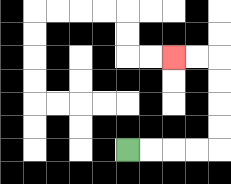{'start': '[5, 6]', 'end': '[7, 2]', 'path_directions': 'R,R,R,R,U,U,U,U,L,L', 'path_coordinates': '[[5, 6], [6, 6], [7, 6], [8, 6], [9, 6], [9, 5], [9, 4], [9, 3], [9, 2], [8, 2], [7, 2]]'}